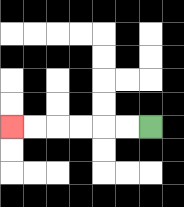{'start': '[6, 5]', 'end': '[0, 5]', 'path_directions': 'L,L,L,L,L,L', 'path_coordinates': '[[6, 5], [5, 5], [4, 5], [3, 5], [2, 5], [1, 5], [0, 5]]'}